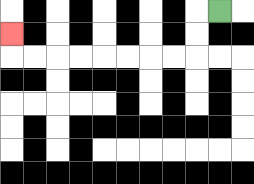{'start': '[9, 0]', 'end': '[0, 1]', 'path_directions': 'L,D,D,L,L,L,L,L,L,L,L,U', 'path_coordinates': '[[9, 0], [8, 0], [8, 1], [8, 2], [7, 2], [6, 2], [5, 2], [4, 2], [3, 2], [2, 2], [1, 2], [0, 2], [0, 1]]'}